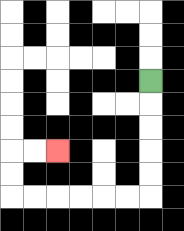{'start': '[6, 3]', 'end': '[2, 6]', 'path_directions': 'D,D,D,D,D,L,L,L,L,L,L,U,U,R,R', 'path_coordinates': '[[6, 3], [6, 4], [6, 5], [6, 6], [6, 7], [6, 8], [5, 8], [4, 8], [3, 8], [2, 8], [1, 8], [0, 8], [0, 7], [0, 6], [1, 6], [2, 6]]'}